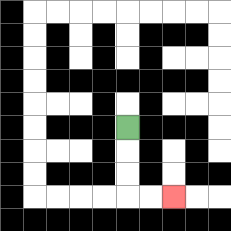{'start': '[5, 5]', 'end': '[7, 8]', 'path_directions': 'D,D,D,R,R', 'path_coordinates': '[[5, 5], [5, 6], [5, 7], [5, 8], [6, 8], [7, 8]]'}